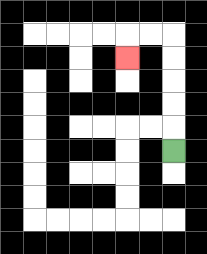{'start': '[7, 6]', 'end': '[5, 2]', 'path_directions': 'U,U,U,U,U,L,L,D', 'path_coordinates': '[[7, 6], [7, 5], [7, 4], [7, 3], [7, 2], [7, 1], [6, 1], [5, 1], [5, 2]]'}